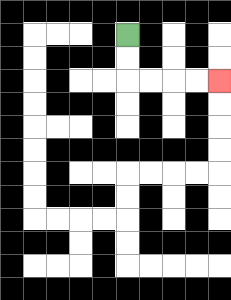{'start': '[5, 1]', 'end': '[9, 3]', 'path_directions': 'D,D,R,R,R,R', 'path_coordinates': '[[5, 1], [5, 2], [5, 3], [6, 3], [7, 3], [8, 3], [9, 3]]'}